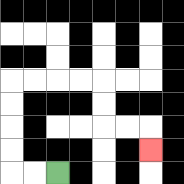{'start': '[2, 7]', 'end': '[6, 6]', 'path_directions': 'L,L,U,U,U,U,R,R,R,R,D,D,R,R,D', 'path_coordinates': '[[2, 7], [1, 7], [0, 7], [0, 6], [0, 5], [0, 4], [0, 3], [1, 3], [2, 3], [3, 3], [4, 3], [4, 4], [4, 5], [5, 5], [6, 5], [6, 6]]'}